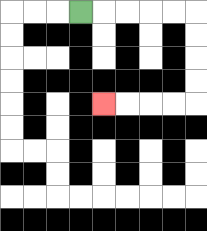{'start': '[3, 0]', 'end': '[4, 4]', 'path_directions': 'R,R,R,R,R,D,D,D,D,L,L,L,L', 'path_coordinates': '[[3, 0], [4, 0], [5, 0], [6, 0], [7, 0], [8, 0], [8, 1], [8, 2], [8, 3], [8, 4], [7, 4], [6, 4], [5, 4], [4, 4]]'}